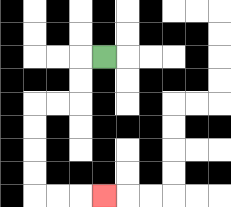{'start': '[4, 2]', 'end': '[4, 8]', 'path_directions': 'L,D,D,L,L,D,D,D,D,R,R,R', 'path_coordinates': '[[4, 2], [3, 2], [3, 3], [3, 4], [2, 4], [1, 4], [1, 5], [1, 6], [1, 7], [1, 8], [2, 8], [3, 8], [4, 8]]'}